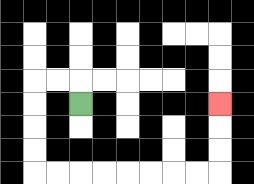{'start': '[3, 4]', 'end': '[9, 4]', 'path_directions': 'U,L,L,D,D,D,D,R,R,R,R,R,R,R,R,U,U,U', 'path_coordinates': '[[3, 4], [3, 3], [2, 3], [1, 3], [1, 4], [1, 5], [1, 6], [1, 7], [2, 7], [3, 7], [4, 7], [5, 7], [6, 7], [7, 7], [8, 7], [9, 7], [9, 6], [9, 5], [9, 4]]'}